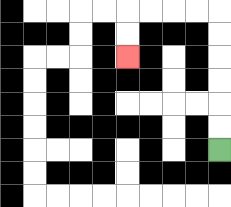{'start': '[9, 6]', 'end': '[5, 2]', 'path_directions': 'U,U,U,U,U,U,L,L,L,L,D,D', 'path_coordinates': '[[9, 6], [9, 5], [9, 4], [9, 3], [9, 2], [9, 1], [9, 0], [8, 0], [7, 0], [6, 0], [5, 0], [5, 1], [5, 2]]'}